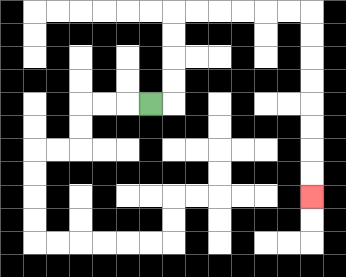{'start': '[6, 4]', 'end': '[13, 8]', 'path_directions': 'R,U,U,U,U,R,R,R,R,R,R,D,D,D,D,D,D,D,D', 'path_coordinates': '[[6, 4], [7, 4], [7, 3], [7, 2], [7, 1], [7, 0], [8, 0], [9, 0], [10, 0], [11, 0], [12, 0], [13, 0], [13, 1], [13, 2], [13, 3], [13, 4], [13, 5], [13, 6], [13, 7], [13, 8]]'}